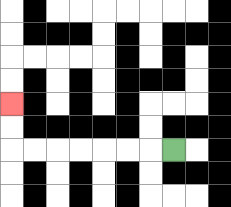{'start': '[7, 6]', 'end': '[0, 4]', 'path_directions': 'L,L,L,L,L,L,L,U,U', 'path_coordinates': '[[7, 6], [6, 6], [5, 6], [4, 6], [3, 6], [2, 6], [1, 6], [0, 6], [0, 5], [0, 4]]'}